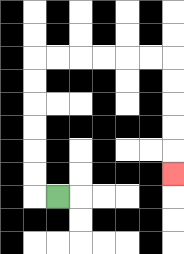{'start': '[2, 8]', 'end': '[7, 7]', 'path_directions': 'L,U,U,U,U,U,U,R,R,R,R,R,R,D,D,D,D,D', 'path_coordinates': '[[2, 8], [1, 8], [1, 7], [1, 6], [1, 5], [1, 4], [1, 3], [1, 2], [2, 2], [3, 2], [4, 2], [5, 2], [6, 2], [7, 2], [7, 3], [7, 4], [7, 5], [7, 6], [7, 7]]'}